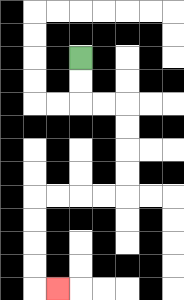{'start': '[3, 2]', 'end': '[2, 12]', 'path_directions': 'D,D,R,R,D,D,D,D,L,L,L,L,D,D,D,D,R', 'path_coordinates': '[[3, 2], [3, 3], [3, 4], [4, 4], [5, 4], [5, 5], [5, 6], [5, 7], [5, 8], [4, 8], [3, 8], [2, 8], [1, 8], [1, 9], [1, 10], [1, 11], [1, 12], [2, 12]]'}